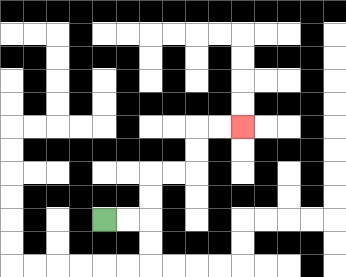{'start': '[4, 9]', 'end': '[10, 5]', 'path_directions': 'R,R,U,U,R,R,U,U,R,R', 'path_coordinates': '[[4, 9], [5, 9], [6, 9], [6, 8], [6, 7], [7, 7], [8, 7], [8, 6], [8, 5], [9, 5], [10, 5]]'}